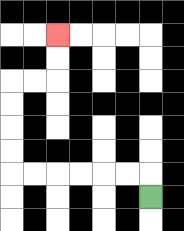{'start': '[6, 8]', 'end': '[2, 1]', 'path_directions': 'U,L,L,L,L,L,L,U,U,U,U,R,R,U,U', 'path_coordinates': '[[6, 8], [6, 7], [5, 7], [4, 7], [3, 7], [2, 7], [1, 7], [0, 7], [0, 6], [0, 5], [0, 4], [0, 3], [1, 3], [2, 3], [2, 2], [2, 1]]'}